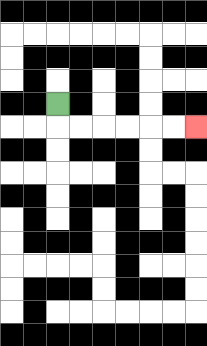{'start': '[2, 4]', 'end': '[8, 5]', 'path_directions': 'D,R,R,R,R,R,R', 'path_coordinates': '[[2, 4], [2, 5], [3, 5], [4, 5], [5, 5], [6, 5], [7, 5], [8, 5]]'}